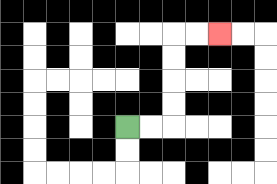{'start': '[5, 5]', 'end': '[9, 1]', 'path_directions': 'R,R,U,U,U,U,R,R', 'path_coordinates': '[[5, 5], [6, 5], [7, 5], [7, 4], [7, 3], [7, 2], [7, 1], [8, 1], [9, 1]]'}